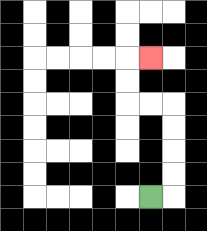{'start': '[6, 8]', 'end': '[6, 2]', 'path_directions': 'R,U,U,U,U,L,L,U,U,R', 'path_coordinates': '[[6, 8], [7, 8], [7, 7], [7, 6], [7, 5], [7, 4], [6, 4], [5, 4], [5, 3], [5, 2], [6, 2]]'}